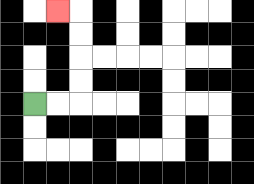{'start': '[1, 4]', 'end': '[2, 0]', 'path_directions': 'R,R,U,U,U,U,L', 'path_coordinates': '[[1, 4], [2, 4], [3, 4], [3, 3], [3, 2], [3, 1], [3, 0], [2, 0]]'}